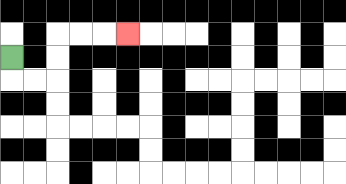{'start': '[0, 2]', 'end': '[5, 1]', 'path_directions': 'D,R,R,U,U,R,R,R', 'path_coordinates': '[[0, 2], [0, 3], [1, 3], [2, 3], [2, 2], [2, 1], [3, 1], [4, 1], [5, 1]]'}